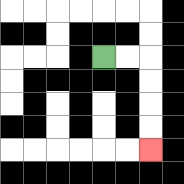{'start': '[4, 2]', 'end': '[6, 6]', 'path_directions': 'R,R,D,D,D,D', 'path_coordinates': '[[4, 2], [5, 2], [6, 2], [6, 3], [6, 4], [6, 5], [6, 6]]'}